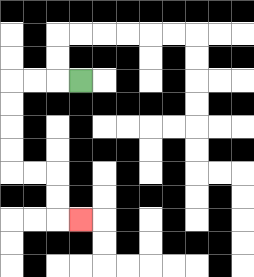{'start': '[3, 3]', 'end': '[3, 9]', 'path_directions': 'L,L,L,D,D,D,D,R,R,D,D,R', 'path_coordinates': '[[3, 3], [2, 3], [1, 3], [0, 3], [0, 4], [0, 5], [0, 6], [0, 7], [1, 7], [2, 7], [2, 8], [2, 9], [3, 9]]'}